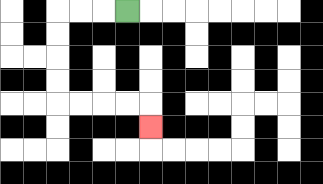{'start': '[5, 0]', 'end': '[6, 5]', 'path_directions': 'L,L,L,D,D,D,D,R,R,R,R,D', 'path_coordinates': '[[5, 0], [4, 0], [3, 0], [2, 0], [2, 1], [2, 2], [2, 3], [2, 4], [3, 4], [4, 4], [5, 4], [6, 4], [6, 5]]'}